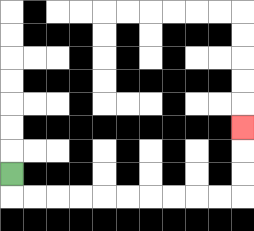{'start': '[0, 7]', 'end': '[10, 5]', 'path_directions': 'D,R,R,R,R,R,R,R,R,R,R,U,U,U', 'path_coordinates': '[[0, 7], [0, 8], [1, 8], [2, 8], [3, 8], [4, 8], [5, 8], [6, 8], [7, 8], [8, 8], [9, 8], [10, 8], [10, 7], [10, 6], [10, 5]]'}